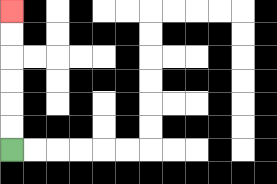{'start': '[0, 6]', 'end': '[0, 0]', 'path_directions': 'U,U,U,U,U,U', 'path_coordinates': '[[0, 6], [0, 5], [0, 4], [0, 3], [0, 2], [0, 1], [0, 0]]'}